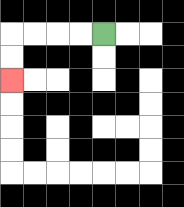{'start': '[4, 1]', 'end': '[0, 3]', 'path_directions': 'L,L,L,L,D,D', 'path_coordinates': '[[4, 1], [3, 1], [2, 1], [1, 1], [0, 1], [0, 2], [0, 3]]'}